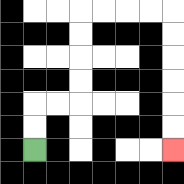{'start': '[1, 6]', 'end': '[7, 6]', 'path_directions': 'U,U,R,R,U,U,U,U,R,R,R,R,D,D,D,D,D,D', 'path_coordinates': '[[1, 6], [1, 5], [1, 4], [2, 4], [3, 4], [3, 3], [3, 2], [3, 1], [3, 0], [4, 0], [5, 0], [6, 0], [7, 0], [7, 1], [7, 2], [7, 3], [7, 4], [7, 5], [7, 6]]'}